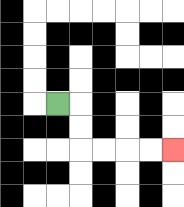{'start': '[2, 4]', 'end': '[7, 6]', 'path_directions': 'R,D,D,R,R,R,R', 'path_coordinates': '[[2, 4], [3, 4], [3, 5], [3, 6], [4, 6], [5, 6], [6, 6], [7, 6]]'}